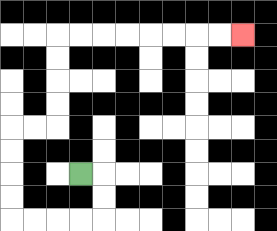{'start': '[3, 7]', 'end': '[10, 1]', 'path_directions': 'R,D,D,L,L,L,L,U,U,U,U,R,R,U,U,U,U,R,R,R,R,R,R,R,R', 'path_coordinates': '[[3, 7], [4, 7], [4, 8], [4, 9], [3, 9], [2, 9], [1, 9], [0, 9], [0, 8], [0, 7], [0, 6], [0, 5], [1, 5], [2, 5], [2, 4], [2, 3], [2, 2], [2, 1], [3, 1], [4, 1], [5, 1], [6, 1], [7, 1], [8, 1], [9, 1], [10, 1]]'}